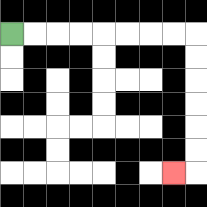{'start': '[0, 1]', 'end': '[7, 7]', 'path_directions': 'R,R,R,R,R,R,R,R,D,D,D,D,D,D,L', 'path_coordinates': '[[0, 1], [1, 1], [2, 1], [3, 1], [4, 1], [5, 1], [6, 1], [7, 1], [8, 1], [8, 2], [8, 3], [8, 4], [8, 5], [8, 6], [8, 7], [7, 7]]'}